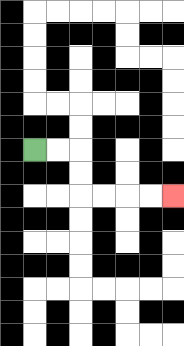{'start': '[1, 6]', 'end': '[7, 8]', 'path_directions': 'R,R,D,D,R,R,R,R', 'path_coordinates': '[[1, 6], [2, 6], [3, 6], [3, 7], [3, 8], [4, 8], [5, 8], [6, 8], [7, 8]]'}